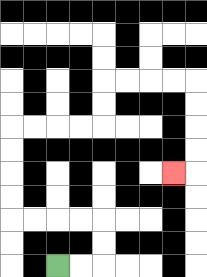{'start': '[2, 11]', 'end': '[7, 7]', 'path_directions': 'R,R,U,U,L,L,L,L,U,U,U,U,R,R,R,R,U,U,R,R,R,R,D,D,D,D,L', 'path_coordinates': '[[2, 11], [3, 11], [4, 11], [4, 10], [4, 9], [3, 9], [2, 9], [1, 9], [0, 9], [0, 8], [0, 7], [0, 6], [0, 5], [1, 5], [2, 5], [3, 5], [4, 5], [4, 4], [4, 3], [5, 3], [6, 3], [7, 3], [8, 3], [8, 4], [8, 5], [8, 6], [8, 7], [7, 7]]'}